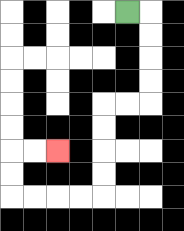{'start': '[5, 0]', 'end': '[2, 6]', 'path_directions': 'R,D,D,D,D,L,L,D,D,D,D,L,L,L,L,U,U,R,R', 'path_coordinates': '[[5, 0], [6, 0], [6, 1], [6, 2], [6, 3], [6, 4], [5, 4], [4, 4], [4, 5], [4, 6], [4, 7], [4, 8], [3, 8], [2, 8], [1, 8], [0, 8], [0, 7], [0, 6], [1, 6], [2, 6]]'}